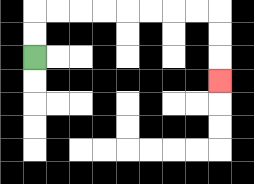{'start': '[1, 2]', 'end': '[9, 3]', 'path_directions': 'U,U,R,R,R,R,R,R,R,R,D,D,D', 'path_coordinates': '[[1, 2], [1, 1], [1, 0], [2, 0], [3, 0], [4, 0], [5, 0], [6, 0], [7, 0], [8, 0], [9, 0], [9, 1], [9, 2], [9, 3]]'}